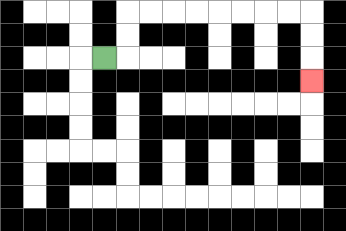{'start': '[4, 2]', 'end': '[13, 3]', 'path_directions': 'R,U,U,R,R,R,R,R,R,R,R,D,D,D', 'path_coordinates': '[[4, 2], [5, 2], [5, 1], [5, 0], [6, 0], [7, 0], [8, 0], [9, 0], [10, 0], [11, 0], [12, 0], [13, 0], [13, 1], [13, 2], [13, 3]]'}